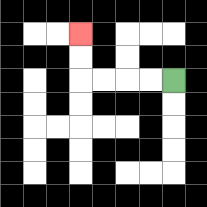{'start': '[7, 3]', 'end': '[3, 1]', 'path_directions': 'L,L,L,L,U,U', 'path_coordinates': '[[7, 3], [6, 3], [5, 3], [4, 3], [3, 3], [3, 2], [3, 1]]'}